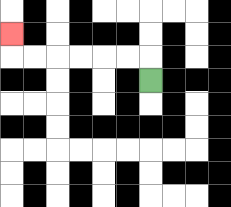{'start': '[6, 3]', 'end': '[0, 1]', 'path_directions': 'U,L,L,L,L,L,L,U', 'path_coordinates': '[[6, 3], [6, 2], [5, 2], [4, 2], [3, 2], [2, 2], [1, 2], [0, 2], [0, 1]]'}